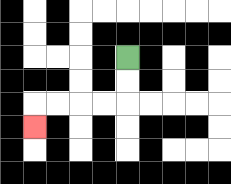{'start': '[5, 2]', 'end': '[1, 5]', 'path_directions': 'D,D,L,L,L,L,D', 'path_coordinates': '[[5, 2], [5, 3], [5, 4], [4, 4], [3, 4], [2, 4], [1, 4], [1, 5]]'}